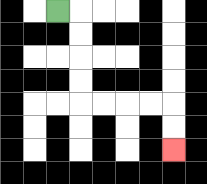{'start': '[2, 0]', 'end': '[7, 6]', 'path_directions': 'R,D,D,D,D,R,R,R,R,D,D', 'path_coordinates': '[[2, 0], [3, 0], [3, 1], [3, 2], [3, 3], [3, 4], [4, 4], [5, 4], [6, 4], [7, 4], [7, 5], [7, 6]]'}